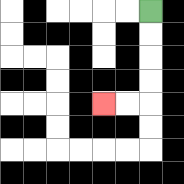{'start': '[6, 0]', 'end': '[4, 4]', 'path_directions': 'D,D,D,D,L,L', 'path_coordinates': '[[6, 0], [6, 1], [6, 2], [6, 3], [6, 4], [5, 4], [4, 4]]'}